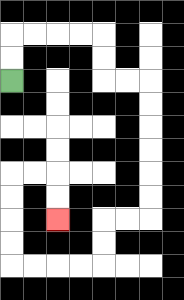{'start': '[0, 3]', 'end': '[2, 9]', 'path_directions': 'U,U,R,R,R,R,D,D,R,R,D,D,D,D,D,D,L,L,D,D,L,L,L,L,U,U,U,U,R,R,D,D', 'path_coordinates': '[[0, 3], [0, 2], [0, 1], [1, 1], [2, 1], [3, 1], [4, 1], [4, 2], [4, 3], [5, 3], [6, 3], [6, 4], [6, 5], [6, 6], [6, 7], [6, 8], [6, 9], [5, 9], [4, 9], [4, 10], [4, 11], [3, 11], [2, 11], [1, 11], [0, 11], [0, 10], [0, 9], [0, 8], [0, 7], [1, 7], [2, 7], [2, 8], [2, 9]]'}